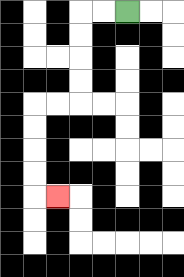{'start': '[5, 0]', 'end': '[2, 8]', 'path_directions': 'L,L,D,D,D,D,L,L,D,D,D,D,R', 'path_coordinates': '[[5, 0], [4, 0], [3, 0], [3, 1], [3, 2], [3, 3], [3, 4], [2, 4], [1, 4], [1, 5], [1, 6], [1, 7], [1, 8], [2, 8]]'}